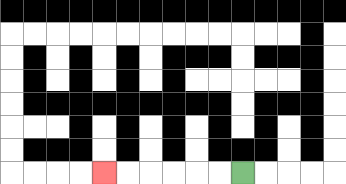{'start': '[10, 7]', 'end': '[4, 7]', 'path_directions': 'L,L,L,L,L,L', 'path_coordinates': '[[10, 7], [9, 7], [8, 7], [7, 7], [6, 7], [5, 7], [4, 7]]'}